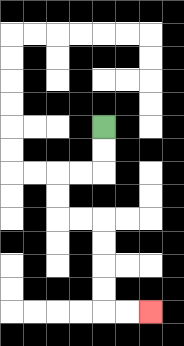{'start': '[4, 5]', 'end': '[6, 13]', 'path_directions': 'D,D,L,L,D,D,R,R,D,D,D,D,R,R', 'path_coordinates': '[[4, 5], [4, 6], [4, 7], [3, 7], [2, 7], [2, 8], [2, 9], [3, 9], [4, 9], [4, 10], [4, 11], [4, 12], [4, 13], [5, 13], [6, 13]]'}